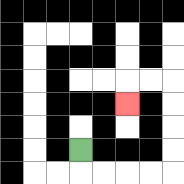{'start': '[3, 6]', 'end': '[5, 4]', 'path_directions': 'D,R,R,R,R,U,U,U,U,L,L,D', 'path_coordinates': '[[3, 6], [3, 7], [4, 7], [5, 7], [6, 7], [7, 7], [7, 6], [7, 5], [7, 4], [7, 3], [6, 3], [5, 3], [5, 4]]'}